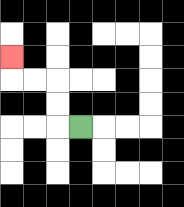{'start': '[3, 5]', 'end': '[0, 2]', 'path_directions': 'L,U,U,L,L,U', 'path_coordinates': '[[3, 5], [2, 5], [2, 4], [2, 3], [1, 3], [0, 3], [0, 2]]'}